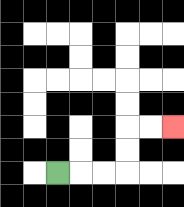{'start': '[2, 7]', 'end': '[7, 5]', 'path_directions': 'R,R,R,U,U,R,R', 'path_coordinates': '[[2, 7], [3, 7], [4, 7], [5, 7], [5, 6], [5, 5], [6, 5], [7, 5]]'}